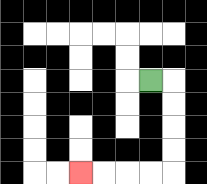{'start': '[6, 3]', 'end': '[3, 7]', 'path_directions': 'R,D,D,D,D,L,L,L,L', 'path_coordinates': '[[6, 3], [7, 3], [7, 4], [7, 5], [7, 6], [7, 7], [6, 7], [5, 7], [4, 7], [3, 7]]'}